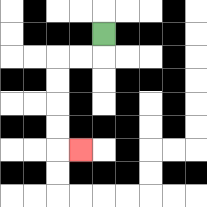{'start': '[4, 1]', 'end': '[3, 6]', 'path_directions': 'D,L,L,D,D,D,D,R', 'path_coordinates': '[[4, 1], [4, 2], [3, 2], [2, 2], [2, 3], [2, 4], [2, 5], [2, 6], [3, 6]]'}